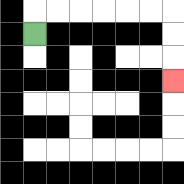{'start': '[1, 1]', 'end': '[7, 3]', 'path_directions': 'U,R,R,R,R,R,R,D,D,D', 'path_coordinates': '[[1, 1], [1, 0], [2, 0], [3, 0], [4, 0], [5, 0], [6, 0], [7, 0], [7, 1], [7, 2], [7, 3]]'}